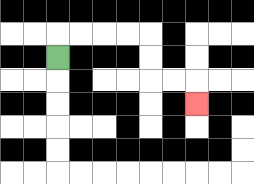{'start': '[2, 2]', 'end': '[8, 4]', 'path_directions': 'U,R,R,R,R,D,D,R,R,D', 'path_coordinates': '[[2, 2], [2, 1], [3, 1], [4, 1], [5, 1], [6, 1], [6, 2], [6, 3], [7, 3], [8, 3], [8, 4]]'}